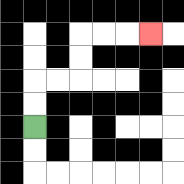{'start': '[1, 5]', 'end': '[6, 1]', 'path_directions': 'U,U,R,R,U,U,R,R,R', 'path_coordinates': '[[1, 5], [1, 4], [1, 3], [2, 3], [3, 3], [3, 2], [3, 1], [4, 1], [5, 1], [6, 1]]'}